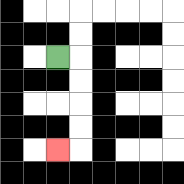{'start': '[2, 2]', 'end': '[2, 6]', 'path_directions': 'R,D,D,D,D,L', 'path_coordinates': '[[2, 2], [3, 2], [3, 3], [3, 4], [3, 5], [3, 6], [2, 6]]'}